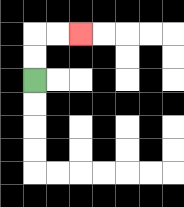{'start': '[1, 3]', 'end': '[3, 1]', 'path_directions': 'U,U,R,R', 'path_coordinates': '[[1, 3], [1, 2], [1, 1], [2, 1], [3, 1]]'}